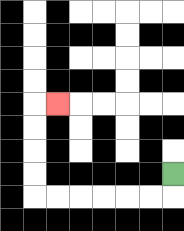{'start': '[7, 7]', 'end': '[2, 4]', 'path_directions': 'D,L,L,L,L,L,L,U,U,U,U,R', 'path_coordinates': '[[7, 7], [7, 8], [6, 8], [5, 8], [4, 8], [3, 8], [2, 8], [1, 8], [1, 7], [1, 6], [1, 5], [1, 4], [2, 4]]'}